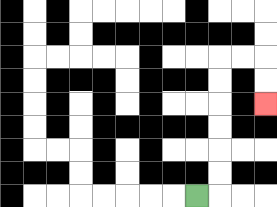{'start': '[8, 8]', 'end': '[11, 4]', 'path_directions': 'R,U,U,U,U,U,U,R,R,D,D', 'path_coordinates': '[[8, 8], [9, 8], [9, 7], [9, 6], [9, 5], [9, 4], [9, 3], [9, 2], [10, 2], [11, 2], [11, 3], [11, 4]]'}